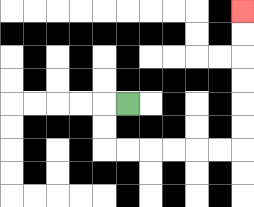{'start': '[5, 4]', 'end': '[10, 0]', 'path_directions': 'L,D,D,R,R,R,R,R,R,U,U,U,U,U,U', 'path_coordinates': '[[5, 4], [4, 4], [4, 5], [4, 6], [5, 6], [6, 6], [7, 6], [8, 6], [9, 6], [10, 6], [10, 5], [10, 4], [10, 3], [10, 2], [10, 1], [10, 0]]'}